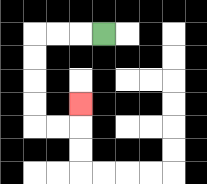{'start': '[4, 1]', 'end': '[3, 4]', 'path_directions': 'L,L,L,D,D,D,D,R,R,U', 'path_coordinates': '[[4, 1], [3, 1], [2, 1], [1, 1], [1, 2], [1, 3], [1, 4], [1, 5], [2, 5], [3, 5], [3, 4]]'}